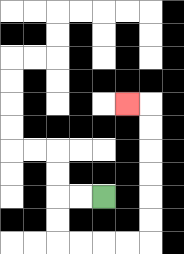{'start': '[4, 8]', 'end': '[5, 4]', 'path_directions': 'L,L,D,D,R,R,R,R,U,U,U,U,U,U,L', 'path_coordinates': '[[4, 8], [3, 8], [2, 8], [2, 9], [2, 10], [3, 10], [4, 10], [5, 10], [6, 10], [6, 9], [6, 8], [6, 7], [6, 6], [6, 5], [6, 4], [5, 4]]'}